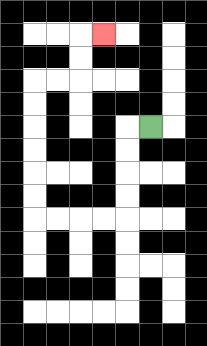{'start': '[6, 5]', 'end': '[4, 1]', 'path_directions': 'L,D,D,D,D,L,L,L,L,U,U,U,U,U,U,R,R,U,U,R', 'path_coordinates': '[[6, 5], [5, 5], [5, 6], [5, 7], [5, 8], [5, 9], [4, 9], [3, 9], [2, 9], [1, 9], [1, 8], [1, 7], [1, 6], [1, 5], [1, 4], [1, 3], [2, 3], [3, 3], [3, 2], [3, 1], [4, 1]]'}